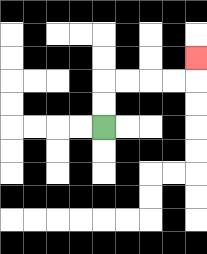{'start': '[4, 5]', 'end': '[8, 2]', 'path_directions': 'U,U,R,R,R,R,U', 'path_coordinates': '[[4, 5], [4, 4], [4, 3], [5, 3], [6, 3], [7, 3], [8, 3], [8, 2]]'}